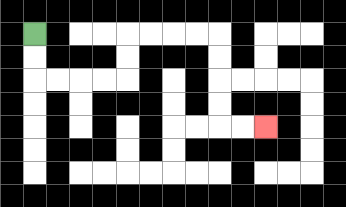{'start': '[1, 1]', 'end': '[11, 5]', 'path_directions': 'D,D,R,R,R,R,U,U,R,R,R,R,D,D,D,D,R,R', 'path_coordinates': '[[1, 1], [1, 2], [1, 3], [2, 3], [3, 3], [4, 3], [5, 3], [5, 2], [5, 1], [6, 1], [7, 1], [8, 1], [9, 1], [9, 2], [9, 3], [9, 4], [9, 5], [10, 5], [11, 5]]'}